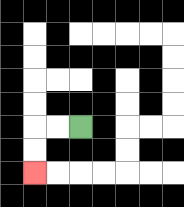{'start': '[3, 5]', 'end': '[1, 7]', 'path_directions': 'L,L,D,D', 'path_coordinates': '[[3, 5], [2, 5], [1, 5], [1, 6], [1, 7]]'}